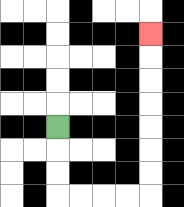{'start': '[2, 5]', 'end': '[6, 1]', 'path_directions': 'D,D,D,R,R,R,R,U,U,U,U,U,U,U', 'path_coordinates': '[[2, 5], [2, 6], [2, 7], [2, 8], [3, 8], [4, 8], [5, 8], [6, 8], [6, 7], [6, 6], [6, 5], [6, 4], [6, 3], [6, 2], [6, 1]]'}